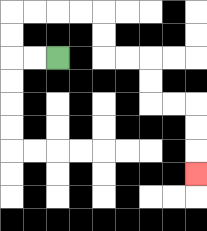{'start': '[2, 2]', 'end': '[8, 7]', 'path_directions': 'L,L,U,U,R,R,R,R,D,D,R,R,D,D,R,R,D,D,D', 'path_coordinates': '[[2, 2], [1, 2], [0, 2], [0, 1], [0, 0], [1, 0], [2, 0], [3, 0], [4, 0], [4, 1], [4, 2], [5, 2], [6, 2], [6, 3], [6, 4], [7, 4], [8, 4], [8, 5], [8, 6], [8, 7]]'}